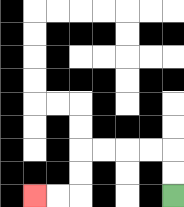{'start': '[7, 8]', 'end': '[1, 8]', 'path_directions': 'U,U,L,L,L,L,D,D,L,L', 'path_coordinates': '[[7, 8], [7, 7], [7, 6], [6, 6], [5, 6], [4, 6], [3, 6], [3, 7], [3, 8], [2, 8], [1, 8]]'}